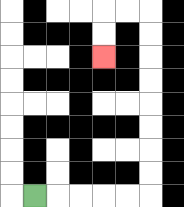{'start': '[1, 8]', 'end': '[4, 2]', 'path_directions': 'R,R,R,R,R,U,U,U,U,U,U,U,U,L,L,D,D', 'path_coordinates': '[[1, 8], [2, 8], [3, 8], [4, 8], [5, 8], [6, 8], [6, 7], [6, 6], [6, 5], [6, 4], [6, 3], [6, 2], [6, 1], [6, 0], [5, 0], [4, 0], [4, 1], [4, 2]]'}